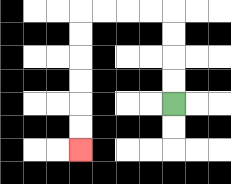{'start': '[7, 4]', 'end': '[3, 6]', 'path_directions': 'U,U,U,U,L,L,L,L,D,D,D,D,D,D', 'path_coordinates': '[[7, 4], [7, 3], [7, 2], [7, 1], [7, 0], [6, 0], [5, 0], [4, 0], [3, 0], [3, 1], [3, 2], [3, 3], [3, 4], [3, 5], [3, 6]]'}